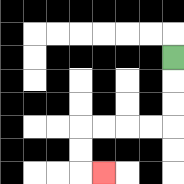{'start': '[7, 2]', 'end': '[4, 7]', 'path_directions': 'D,D,D,L,L,L,L,D,D,R', 'path_coordinates': '[[7, 2], [7, 3], [7, 4], [7, 5], [6, 5], [5, 5], [4, 5], [3, 5], [3, 6], [3, 7], [4, 7]]'}